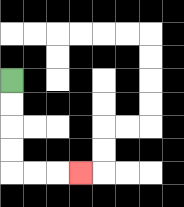{'start': '[0, 3]', 'end': '[3, 7]', 'path_directions': 'D,D,D,D,R,R,R', 'path_coordinates': '[[0, 3], [0, 4], [0, 5], [0, 6], [0, 7], [1, 7], [2, 7], [3, 7]]'}